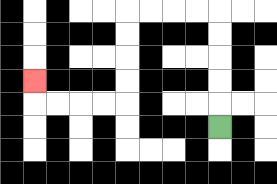{'start': '[9, 5]', 'end': '[1, 3]', 'path_directions': 'U,U,U,U,U,L,L,L,L,D,D,D,D,L,L,L,L,U', 'path_coordinates': '[[9, 5], [9, 4], [9, 3], [9, 2], [9, 1], [9, 0], [8, 0], [7, 0], [6, 0], [5, 0], [5, 1], [5, 2], [5, 3], [5, 4], [4, 4], [3, 4], [2, 4], [1, 4], [1, 3]]'}